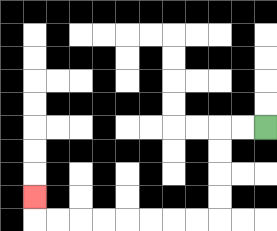{'start': '[11, 5]', 'end': '[1, 8]', 'path_directions': 'L,L,D,D,D,D,L,L,L,L,L,L,L,L,U', 'path_coordinates': '[[11, 5], [10, 5], [9, 5], [9, 6], [9, 7], [9, 8], [9, 9], [8, 9], [7, 9], [6, 9], [5, 9], [4, 9], [3, 9], [2, 9], [1, 9], [1, 8]]'}